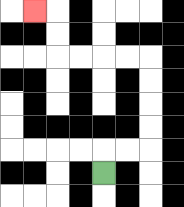{'start': '[4, 7]', 'end': '[1, 0]', 'path_directions': 'U,R,R,U,U,U,U,L,L,L,L,U,U,L', 'path_coordinates': '[[4, 7], [4, 6], [5, 6], [6, 6], [6, 5], [6, 4], [6, 3], [6, 2], [5, 2], [4, 2], [3, 2], [2, 2], [2, 1], [2, 0], [1, 0]]'}